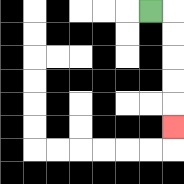{'start': '[6, 0]', 'end': '[7, 5]', 'path_directions': 'R,D,D,D,D,D', 'path_coordinates': '[[6, 0], [7, 0], [7, 1], [7, 2], [7, 3], [7, 4], [7, 5]]'}